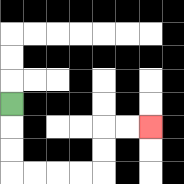{'start': '[0, 4]', 'end': '[6, 5]', 'path_directions': 'D,D,D,R,R,R,R,U,U,R,R', 'path_coordinates': '[[0, 4], [0, 5], [0, 6], [0, 7], [1, 7], [2, 7], [3, 7], [4, 7], [4, 6], [4, 5], [5, 5], [6, 5]]'}